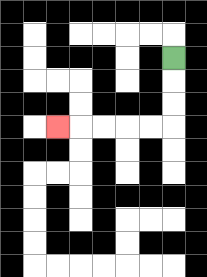{'start': '[7, 2]', 'end': '[2, 5]', 'path_directions': 'D,D,D,L,L,L,L,L', 'path_coordinates': '[[7, 2], [7, 3], [7, 4], [7, 5], [6, 5], [5, 5], [4, 5], [3, 5], [2, 5]]'}